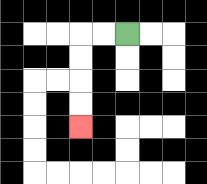{'start': '[5, 1]', 'end': '[3, 5]', 'path_directions': 'L,L,D,D,D,D', 'path_coordinates': '[[5, 1], [4, 1], [3, 1], [3, 2], [3, 3], [3, 4], [3, 5]]'}